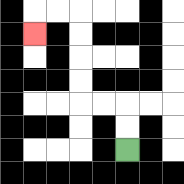{'start': '[5, 6]', 'end': '[1, 1]', 'path_directions': 'U,U,L,L,U,U,U,U,L,L,D', 'path_coordinates': '[[5, 6], [5, 5], [5, 4], [4, 4], [3, 4], [3, 3], [3, 2], [3, 1], [3, 0], [2, 0], [1, 0], [1, 1]]'}